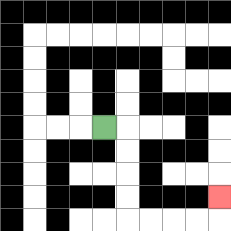{'start': '[4, 5]', 'end': '[9, 8]', 'path_directions': 'R,D,D,D,D,R,R,R,R,U', 'path_coordinates': '[[4, 5], [5, 5], [5, 6], [5, 7], [5, 8], [5, 9], [6, 9], [7, 9], [8, 9], [9, 9], [9, 8]]'}